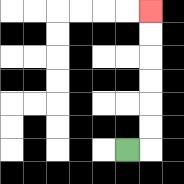{'start': '[5, 6]', 'end': '[6, 0]', 'path_directions': 'R,U,U,U,U,U,U', 'path_coordinates': '[[5, 6], [6, 6], [6, 5], [6, 4], [6, 3], [6, 2], [6, 1], [6, 0]]'}